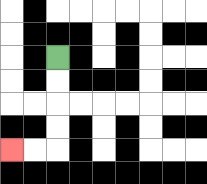{'start': '[2, 2]', 'end': '[0, 6]', 'path_directions': 'D,D,D,D,L,L', 'path_coordinates': '[[2, 2], [2, 3], [2, 4], [2, 5], [2, 6], [1, 6], [0, 6]]'}